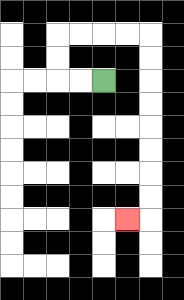{'start': '[4, 3]', 'end': '[5, 9]', 'path_directions': 'L,L,U,U,R,R,R,R,D,D,D,D,D,D,D,D,L', 'path_coordinates': '[[4, 3], [3, 3], [2, 3], [2, 2], [2, 1], [3, 1], [4, 1], [5, 1], [6, 1], [6, 2], [6, 3], [6, 4], [6, 5], [6, 6], [6, 7], [6, 8], [6, 9], [5, 9]]'}